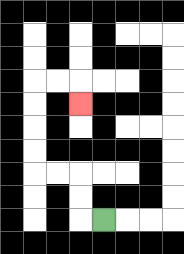{'start': '[4, 9]', 'end': '[3, 4]', 'path_directions': 'L,U,U,L,L,U,U,U,U,R,R,D', 'path_coordinates': '[[4, 9], [3, 9], [3, 8], [3, 7], [2, 7], [1, 7], [1, 6], [1, 5], [1, 4], [1, 3], [2, 3], [3, 3], [3, 4]]'}